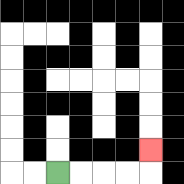{'start': '[2, 7]', 'end': '[6, 6]', 'path_directions': 'R,R,R,R,U', 'path_coordinates': '[[2, 7], [3, 7], [4, 7], [5, 7], [6, 7], [6, 6]]'}